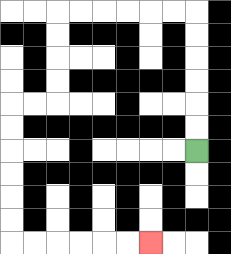{'start': '[8, 6]', 'end': '[6, 10]', 'path_directions': 'U,U,U,U,U,U,L,L,L,L,L,L,D,D,D,D,L,L,D,D,D,D,D,D,R,R,R,R,R,R', 'path_coordinates': '[[8, 6], [8, 5], [8, 4], [8, 3], [8, 2], [8, 1], [8, 0], [7, 0], [6, 0], [5, 0], [4, 0], [3, 0], [2, 0], [2, 1], [2, 2], [2, 3], [2, 4], [1, 4], [0, 4], [0, 5], [0, 6], [0, 7], [0, 8], [0, 9], [0, 10], [1, 10], [2, 10], [3, 10], [4, 10], [5, 10], [6, 10]]'}